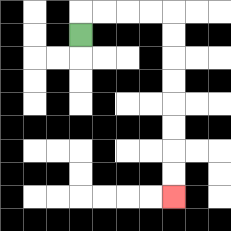{'start': '[3, 1]', 'end': '[7, 8]', 'path_directions': 'U,R,R,R,R,D,D,D,D,D,D,D,D', 'path_coordinates': '[[3, 1], [3, 0], [4, 0], [5, 0], [6, 0], [7, 0], [7, 1], [7, 2], [7, 3], [7, 4], [7, 5], [7, 6], [7, 7], [7, 8]]'}